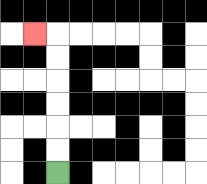{'start': '[2, 7]', 'end': '[1, 1]', 'path_directions': 'U,U,U,U,U,U,L', 'path_coordinates': '[[2, 7], [2, 6], [2, 5], [2, 4], [2, 3], [2, 2], [2, 1], [1, 1]]'}